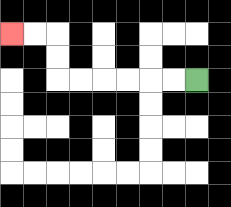{'start': '[8, 3]', 'end': '[0, 1]', 'path_directions': 'L,L,L,L,L,L,U,U,L,L', 'path_coordinates': '[[8, 3], [7, 3], [6, 3], [5, 3], [4, 3], [3, 3], [2, 3], [2, 2], [2, 1], [1, 1], [0, 1]]'}